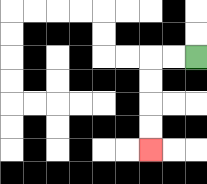{'start': '[8, 2]', 'end': '[6, 6]', 'path_directions': 'L,L,D,D,D,D', 'path_coordinates': '[[8, 2], [7, 2], [6, 2], [6, 3], [6, 4], [6, 5], [6, 6]]'}